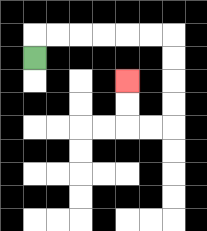{'start': '[1, 2]', 'end': '[5, 3]', 'path_directions': 'U,R,R,R,R,R,R,D,D,D,D,L,L,U,U', 'path_coordinates': '[[1, 2], [1, 1], [2, 1], [3, 1], [4, 1], [5, 1], [6, 1], [7, 1], [7, 2], [7, 3], [7, 4], [7, 5], [6, 5], [5, 5], [5, 4], [5, 3]]'}